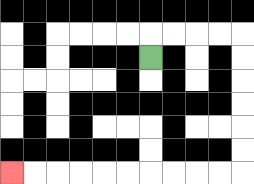{'start': '[6, 2]', 'end': '[0, 7]', 'path_directions': 'U,R,R,R,R,D,D,D,D,D,D,L,L,L,L,L,L,L,L,L,L', 'path_coordinates': '[[6, 2], [6, 1], [7, 1], [8, 1], [9, 1], [10, 1], [10, 2], [10, 3], [10, 4], [10, 5], [10, 6], [10, 7], [9, 7], [8, 7], [7, 7], [6, 7], [5, 7], [4, 7], [3, 7], [2, 7], [1, 7], [0, 7]]'}